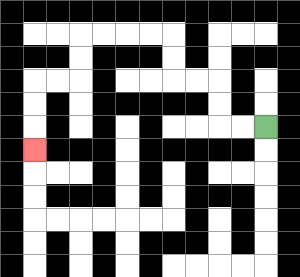{'start': '[11, 5]', 'end': '[1, 6]', 'path_directions': 'L,L,U,U,L,L,U,U,L,L,L,L,D,D,L,L,D,D,D', 'path_coordinates': '[[11, 5], [10, 5], [9, 5], [9, 4], [9, 3], [8, 3], [7, 3], [7, 2], [7, 1], [6, 1], [5, 1], [4, 1], [3, 1], [3, 2], [3, 3], [2, 3], [1, 3], [1, 4], [1, 5], [1, 6]]'}